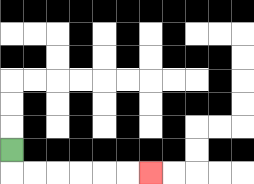{'start': '[0, 6]', 'end': '[6, 7]', 'path_directions': 'D,R,R,R,R,R,R', 'path_coordinates': '[[0, 6], [0, 7], [1, 7], [2, 7], [3, 7], [4, 7], [5, 7], [6, 7]]'}